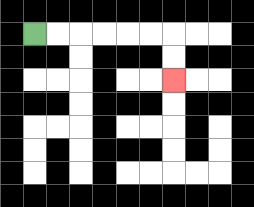{'start': '[1, 1]', 'end': '[7, 3]', 'path_directions': 'R,R,R,R,R,R,D,D', 'path_coordinates': '[[1, 1], [2, 1], [3, 1], [4, 1], [5, 1], [6, 1], [7, 1], [7, 2], [7, 3]]'}